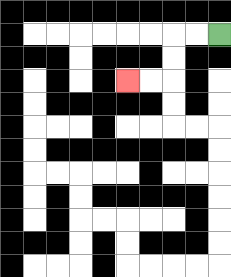{'start': '[9, 1]', 'end': '[5, 3]', 'path_directions': 'L,L,D,D,L,L', 'path_coordinates': '[[9, 1], [8, 1], [7, 1], [7, 2], [7, 3], [6, 3], [5, 3]]'}